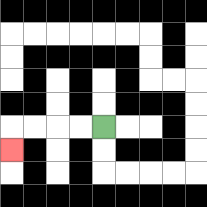{'start': '[4, 5]', 'end': '[0, 6]', 'path_directions': 'L,L,L,L,D', 'path_coordinates': '[[4, 5], [3, 5], [2, 5], [1, 5], [0, 5], [0, 6]]'}